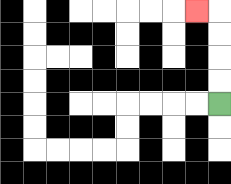{'start': '[9, 4]', 'end': '[8, 0]', 'path_directions': 'U,U,U,U,L', 'path_coordinates': '[[9, 4], [9, 3], [9, 2], [9, 1], [9, 0], [8, 0]]'}